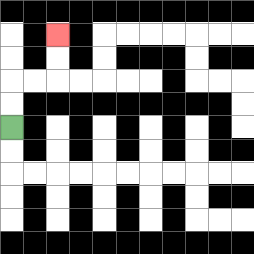{'start': '[0, 5]', 'end': '[2, 1]', 'path_directions': 'U,U,R,R,U,U', 'path_coordinates': '[[0, 5], [0, 4], [0, 3], [1, 3], [2, 3], [2, 2], [2, 1]]'}